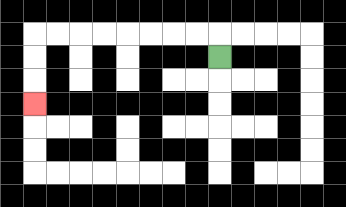{'start': '[9, 2]', 'end': '[1, 4]', 'path_directions': 'U,L,L,L,L,L,L,L,L,D,D,D', 'path_coordinates': '[[9, 2], [9, 1], [8, 1], [7, 1], [6, 1], [5, 1], [4, 1], [3, 1], [2, 1], [1, 1], [1, 2], [1, 3], [1, 4]]'}